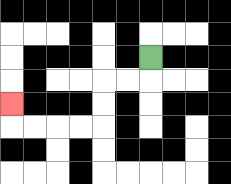{'start': '[6, 2]', 'end': '[0, 4]', 'path_directions': 'D,L,L,D,D,L,L,L,L,U', 'path_coordinates': '[[6, 2], [6, 3], [5, 3], [4, 3], [4, 4], [4, 5], [3, 5], [2, 5], [1, 5], [0, 5], [0, 4]]'}